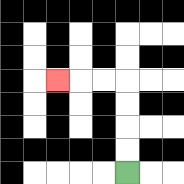{'start': '[5, 7]', 'end': '[2, 3]', 'path_directions': 'U,U,U,U,L,L,L', 'path_coordinates': '[[5, 7], [5, 6], [5, 5], [5, 4], [5, 3], [4, 3], [3, 3], [2, 3]]'}